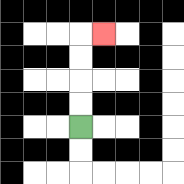{'start': '[3, 5]', 'end': '[4, 1]', 'path_directions': 'U,U,U,U,R', 'path_coordinates': '[[3, 5], [3, 4], [3, 3], [3, 2], [3, 1], [4, 1]]'}